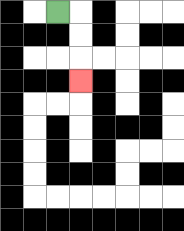{'start': '[2, 0]', 'end': '[3, 3]', 'path_directions': 'R,D,D,D', 'path_coordinates': '[[2, 0], [3, 0], [3, 1], [3, 2], [3, 3]]'}